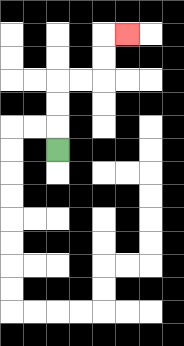{'start': '[2, 6]', 'end': '[5, 1]', 'path_directions': 'U,U,U,R,R,U,U,R', 'path_coordinates': '[[2, 6], [2, 5], [2, 4], [2, 3], [3, 3], [4, 3], [4, 2], [4, 1], [5, 1]]'}